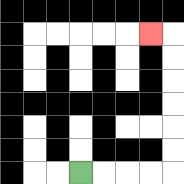{'start': '[3, 7]', 'end': '[6, 1]', 'path_directions': 'R,R,R,R,U,U,U,U,U,U,L', 'path_coordinates': '[[3, 7], [4, 7], [5, 7], [6, 7], [7, 7], [7, 6], [7, 5], [7, 4], [7, 3], [7, 2], [7, 1], [6, 1]]'}